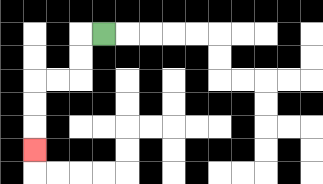{'start': '[4, 1]', 'end': '[1, 6]', 'path_directions': 'L,D,D,L,L,D,D,D', 'path_coordinates': '[[4, 1], [3, 1], [3, 2], [3, 3], [2, 3], [1, 3], [1, 4], [1, 5], [1, 6]]'}